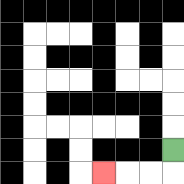{'start': '[7, 6]', 'end': '[4, 7]', 'path_directions': 'D,L,L,L', 'path_coordinates': '[[7, 6], [7, 7], [6, 7], [5, 7], [4, 7]]'}